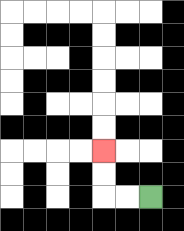{'start': '[6, 8]', 'end': '[4, 6]', 'path_directions': 'L,L,U,U', 'path_coordinates': '[[6, 8], [5, 8], [4, 8], [4, 7], [4, 6]]'}